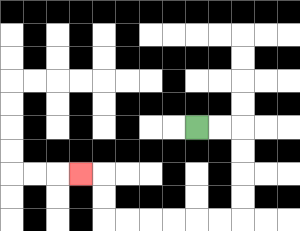{'start': '[8, 5]', 'end': '[3, 7]', 'path_directions': 'R,R,D,D,D,D,L,L,L,L,L,L,U,U,L', 'path_coordinates': '[[8, 5], [9, 5], [10, 5], [10, 6], [10, 7], [10, 8], [10, 9], [9, 9], [8, 9], [7, 9], [6, 9], [5, 9], [4, 9], [4, 8], [4, 7], [3, 7]]'}